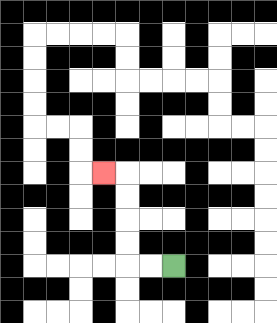{'start': '[7, 11]', 'end': '[4, 7]', 'path_directions': 'L,L,U,U,U,U,L', 'path_coordinates': '[[7, 11], [6, 11], [5, 11], [5, 10], [5, 9], [5, 8], [5, 7], [4, 7]]'}